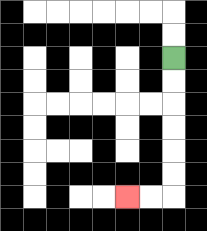{'start': '[7, 2]', 'end': '[5, 8]', 'path_directions': 'D,D,D,D,D,D,L,L', 'path_coordinates': '[[7, 2], [7, 3], [7, 4], [7, 5], [7, 6], [7, 7], [7, 8], [6, 8], [5, 8]]'}